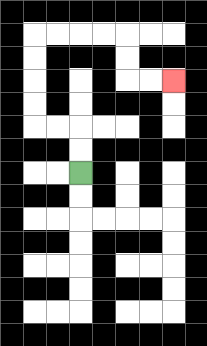{'start': '[3, 7]', 'end': '[7, 3]', 'path_directions': 'U,U,L,L,U,U,U,U,R,R,R,R,D,D,R,R', 'path_coordinates': '[[3, 7], [3, 6], [3, 5], [2, 5], [1, 5], [1, 4], [1, 3], [1, 2], [1, 1], [2, 1], [3, 1], [4, 1], [5, 1], [5, 2], [5, 3], [6, 3], [7, 3]]'}